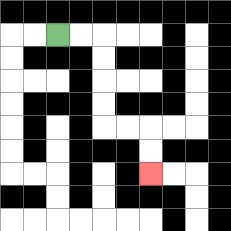{'start': '[2, 1]', 'end': '[6, 7]', 'path_directions': 'R,R,D,D,D,D,R,R,D,D', 'path_coordinates': '[[2, 1], [3, 1], [4, 1], [4, 2], [4, 3], [4, 4], [4, 5], [5, 5], [6, 5], [6, 6], [6, 7]]'}